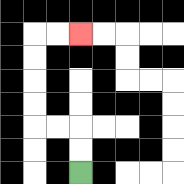{'start': '[3, 7]', 'end': '[3, 1]', 'path_directions': 'U,U,L,L,U,U,U,U,R,R', 'path_coordinates': '[[3, 7], [3, 6], [3, 5], [2, 5], [1, 5], [1, 4], [1, 3], [1, 2], [1, 1], [2, 1], [3, 1]]'}